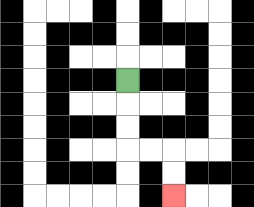{'start': '[5, 3]', 'end': '[7, 8]', 'path_directions': 'D,D,D,R,R,D,D', 'path_coordinates': '[[5, 3], [5, 4], [5, 5], [5, 6], [6, 6], [7, 6], [7, 7], [7, 8]]'}